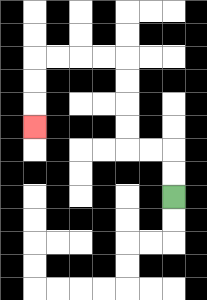{'start': '[7, 8]', 'end': '[1, 5]', 'path_directions': 'U,U,L,L,U,U,U,U,L,L,L,L,D,D,D', 'path_coordinates': '[[7, 8], [7, 7], [7, 6], [6, 6], [5, 6], [5, 5], [5, 4], [5, 3], [5, 2], [4, 2], [3, 2], [2, 2], [1, 2], [1, 3], [1, 4], [1, 5]]'}